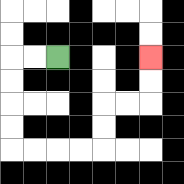{'start': '[2, 2]', 'end': '[6, 2]', 'path_directions': 'L,L,D,D,D,D,R,R,R,R,U,U,R,R,U,U', 'path_coordinates': '[[2, 2], [1, 2], [0, 2], [0, 3], [0, 4], [0, 5], [0, 6], [1, 6], [2, 6], [3, 6], [4, 6], [4, 5], [4, 4], [5, 4], [6, 4], [6, 3], [6, 2]]'}